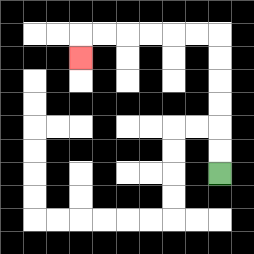{'start': '[9, 7]', 'end': '[3, 2]', 'path_directions': 'U,U,U,U,U,U,L,L,L,L,L,L,D', 'path_coordinates': '[[9, 7], [9, 6], [9, 5], [9, 4], [9, 3], [9, 2], [9, 1], [8, 1], [7, 1], [6, 1], [5, 1], [4, 1], [3, 1], [3, 2]]'}